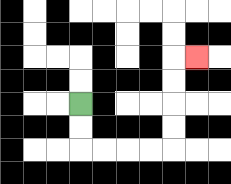{'start': '[3, 4]', 'end': '[8, 2]', 'path_directions': 'D,D,R,R,R,R,U,U,U,U,R', 'path_coordinates': '[[3, 4], [3, 5], [3, 6], [4, 6], [5, 6], [6, 6], [7, 6], [7, 5], [7, 4], [7, 3], [7, 2], [8, 2]]'}